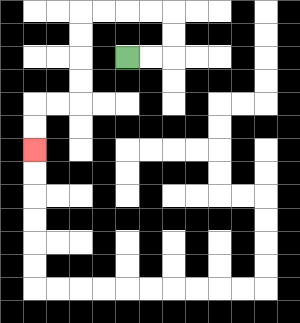{'start': '[5, 2]', 'end': '[1, 6]', 'path_directions': 'R,R,U,U,L,L,L,L,D,D,D,D,L,L,D,D', 'path_coordinates': '[[5, 2], [6, 2], [7, 2], [7, 1], [7, 0], [6, 0], [5, 0], [4, 0], [3, 0], [3, 1], [3, 2], [3, 3], [3, 4], [2, 4], [1, 4], [1, 5], [1, 6]]'}